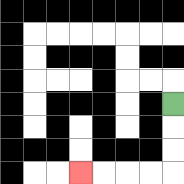{'start': '[7, 4]', 'end': '[3, 7]', 'path_directions': 'D,D,D,L,L,L,L', 'path_coordinates': '[[7, 4], [7, 5], [7, 6], [7, 7], [6, 7], [5, 7], [4, 7], [3, 7]]'}